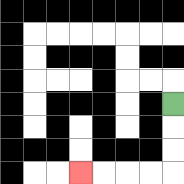{'start': '[7, 4]', 'end': '[3, 7]', 'path_directions': 'D,D,D,L,L,L,L', 'path_coordinates': '[[7, 4], [7, 5], [7, 6], [7, 7], [6, 7], [5, 7], [4, 7], [3, 7]]'}